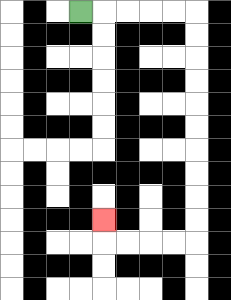{'start': '[3, 0]', 'end': '[4, 9]', 'path_directions': 'R,R,R,R,R,D,D,D,D,D,D,D,D,D,D,L,L,L,L,U', 'path_coordinates': '[[3, 0], [4, 0], [5, 0], [6, 0], [7, 0], [8, 0], [8, 1], [8, 2], [8, 3], [8, 4], [8, 5], [8, 6], [8, 7], [8, 8], [8, 9], [8, 10], [7, 10], [6, 10], [5, 10], [4, 10], [4, 9]]'}